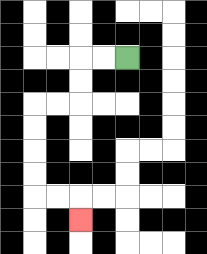{'start': '[5, 2]', 'end': '[3, 9]', 'path_directions': 'L,L,D,D,L,L,D,D,D,D,R,R,D', 'path_coordinates': '[[5, 2], [4, 2], [3, 2], [3, 3], [3, 4], [2, 4], [1, 4], [1, 5], [1, 6], [1, 7], [1, 8], [2, 8], [3, 8], [3, 9]]'}